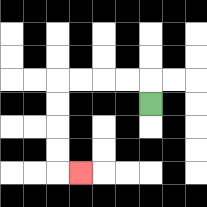{'start': '[6, 4]', 'end': '[3, 7]', 'path_directions': 'U,L,L,L,L,D,D,D,D,R', 'path_coordinates': '[[6, 4], [6, 3], [5, 3], [4, 3], [3, 3], [2, 3], [2, 4], [2, 5], [2, 6], [2, 7], [3, 7]]'}